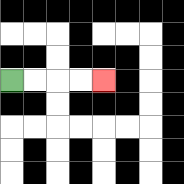{'start': '[0, 3]', 'end': '[4, 3]', 'path_directions': 'R,R,R,R', 'path_coordinates': '[[0, 3], [1, 3], [2, 3], [3, 3], [4, 3]]'}